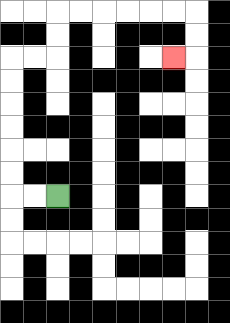{'start': '[2, 8]', 'end': '[7, 2]', 'path_directions': 'L,L,U,U,U,U,U,U,R,R,U,U,R,R,R,R,R,R,D,D,L', 'path_coordinates': '[[2, 8], [1, 8], [0, 8], [0, 7], [0, 6], [0, 5], [0, 4], [0, 3], [0, 2], [1, 2], [2, 2], [2, 1], [2, 0], [3, 0], [4, 0], [5, 0], [6, 0], [7, 0], [8, 0], [8, 1], [8, 2], [7, 2]]'}